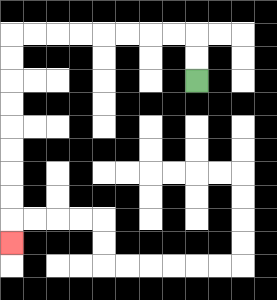{'start': '[8, 3]', 'end': '[0, 10]', 'path_directions': 'U,U,L,L,L,L,L,L,L,L,D,D,D,D,D,D,D,D,D', 'path_coordinates': '[[8, 3], [8, 2], [8, 1], [7, 1], [6, 1], [5, 1], [4, 1], [3, 1], [2, 1], [1, 1], [0, 1], [0, 2], [0, 3], [0, 4], [0, 5], [0, 6], [0, 7], [0, 8], [0, 9], [0, 10]]'}